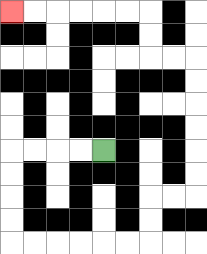{'start': '[4, 6]', 'end': '[0, 0]', 'path_directions': 'L,L,L,L,D,D,D,D,R,R,R,R,R,R,U,U,R,R,U,U,U,U,U,U,L,L,U,U,L,L,L,L,L,L', 'path_coordinates': '[[4, 6], [3, 6], [2, 6], [1, 6], [0, 6], [0, 7], [0, 8], [0, 9], [0, 10], [1, 10], [2, 10], [3, 10], [4, 10], [5, 10], [6, 10], [6, 9], [6, 8], [7, 8], [8, 8], [8, 7], [8, 6], [8, 5], [8, 4], [8, 3], [8, 2], [7, 2], [6, 2], [6, 1], [6, 0], [5, 0], [4, 0], [3, 0], [2, 0], [1, 0], [0, 0]]'}